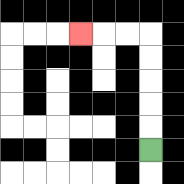{'start': '[6, 6]', 'end': '[3, 1]', 'path_directions': 'U,U,U,U,U,L,L,L', 'path_coordinates': '[[6, 6], [6, 5], [6, 4], [6, 3], [6, 2], [6, 1], [5, 1], [4, 1], [3, 1]]'}